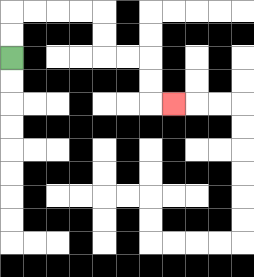{'start': '[0, 2]', 'end': '[7, 4]', 'path_directions': 'U,U,R,R,R,R,D,D,R,R,D,D,R', 'path_coordinates': '[[0, 2], [0, 1], [0, 0], [1, 0], [2, 0], [3, 0], [4, 0], [4, 1], [4, 2], [5, 2], [6, 2], [6, 3], [6, 4], [7, 4]]'}